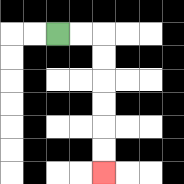{'start': '[2, 1]', 'end': '[4, 7]', 'path_directions': 'R,R,D,D,D,D,D,D', 'path_coordinates': '[[2, 1], [3, 1], [4, 1], [4, 2], [4, 3], [4, 4], [4, 5], [4, 6], [4, 7]]'}